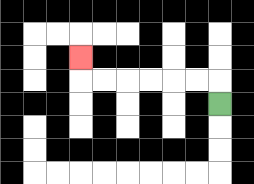{'start': '[9, 4]', 'end': '[3, 2]', 'path_directions': 'U,L,L,L,L,L,L,U', 'path_coordinates': '[[9, 4], [9, 3], [8, 3], [7, 3], [6, 3], [5, 3], [4, 3], [3, 3], [3, 2]]'}